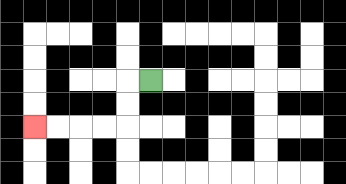{'start': '[6, 3]', 'end': '[1, 5]', 'path_directions': 'L,D,D,L,L,L,L', 'path_coordinates': '[[6, 3], [5, 3], [5, 4], [5, 5], [4, 5], [3, 5], [2, 5], [1, 5]]'}